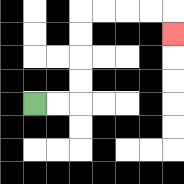{'start': '[1, 4]', 'end': '[7, 1]', 'path_directions': 'R,R,U,U,U,U,R,R,R,R,D', 'path_coordinates': '[[1, 4], [2, 4], [3, 4], [3, 3], [3, 2], [3, 1], [3, 0], [4, 0], [5, 0], [6, 0], [7, 0], [7, 1]]'}